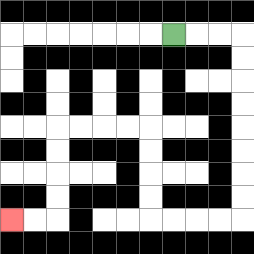{'start': '[7, 1]', 'end': '[0, 9]', 'path_directions': 'R,R,R,D,D,D,D,D,D,D,D,L,L,L,L,U,U,U,U,L,L,L,L,D,D,D,D,L,L', 'path_coordinates': '[[7, 1], [8, 1], [9, 1], [10, 1], [10, 2], [10, 3], [10, 4], [10, 5], [10, 6], [10, 7], [10, 8], [10, 9], [9, 9], [8, 9], [7, 9], [6, 9], [6, 8], [6, 7], [6, 6], [6, 5], [5, 5], [4, 5], [3, 5], [2, 5], [2, 6], [2, 7], [2, 8], [2, 9], [1, 9], [0, 9]]'}